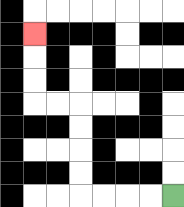{'start': '[7, 8]', 'end': '[1, 1]', 'path_directions': 'L,L,L,L,U,U,U,U,L,L,U,U,U', 'path_coordinates': '[[7, 8], [6, 8], [5, 8], [4, 8], [3, 8], [3, 7], [3, 6], [3, 5], [3, 4], [2, 4], [1, 4], [1, 3], [1, 2], [1, 1]]'}